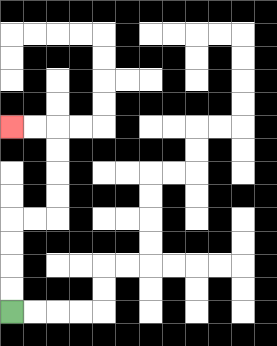{'start': '[0, 13]', 'end': '[0, 5]', 'path_directions': 'U,U,U,U,R,R,U,U,U,U,L,L', 'path_coordinates': '[[0, 13], [0, 12], [0, 11], [0, 10], [0, 9], [1, 9], [2, 9], [2, 8], [2, 7], [2, 6], [2, 5], [1, 5], [0, 5]]'}